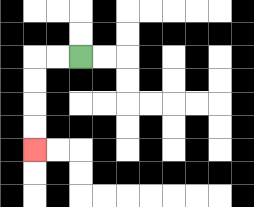{'start': '[3, 2]', 'end': '[1, 6]', 'path_directions': 'L,L,D,D,D,D', 'path_coordinates': '[[3, 2], [2, 2], [1, 2], [1, 3], [1, 4], [1, 5], [1, 6]]'}